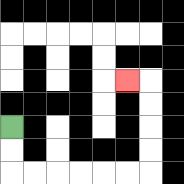{'start': '[0, 5]', 'end': '[5, 3]', 'path_directions': 'D,D,R,R,R,R,R,R,U,U,U,U,L', 'path_coordinates': '[[0, 5], [0, 6], [0, 7], [1, 7], [2, 7], [3, 7], [4, 7], [5, 7], [6, 7], [6, 6], [6, 5], [6, 4], [6, 3], [5, 3]]'}